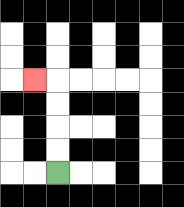{'start': '[2, 7]', 'end': '[1, 3]', 'path_directions': 'U,U,U,U,L', 'path_coordinates': '[[2, 7], [2, 6], [2, 5], [2, 4], [2, 3], [1, 3]]'}